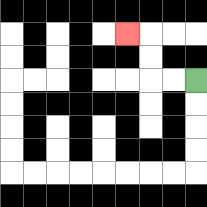{'start': '[8, 3]', 'end': '[5, 1]', 'path_directions': 'L,L,U,U,L', 'path_coordinates': '[[8, 3], [7, 3], [6, 3], [6, 2], [6, 1], [5, 1]]'}